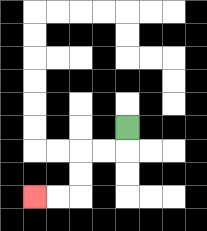{'start': '[5, 5]', 'end': '[1, 8]', 'path_directions': 'D,L,L,D,D,L,L', 'path_coordinates': '[[5, 5], [5, 6], [4, 6], [3, 6], [3, 7], [3, 8], [2, 8], [1, 8]]'}